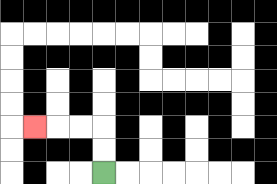{'start': '[4, 7]', 'end': '[1, 5]', 'path_directions': 'U,U,L,L,L', 'path_coordinates': '[[4, 7], [4, 6], [4, 5], [3, 5], [2, 5], [1, 5]]'}